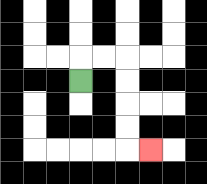{'start': '[3, 3]', 'end': '[6, 6]', 'path_directions': 'U,R,R,D,D,D,D,R', 'path_coordinates': '[[3, 3], [3, 2], [4, 2], [5, 2], [5, 3], [5, 4], [5, 5], [5, 6], [6, 6]]'}